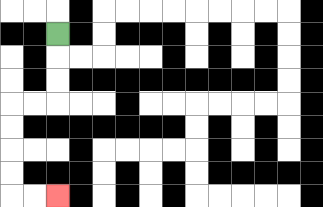{'start': '[2, 1]', 'end': '[2, 8]', 'path_directions': 'D,D,D,L,L,D,D,D,D,R,R', 'path_coordinates': '[[2, 1], [2, 2], [2, 3], [2, 4], [1, 4], [0, 4], [0, 5], [0, 6], [0, 7], [0, 8], [1, 8], [2, 8]]'}